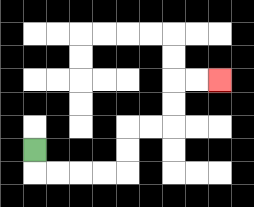{'start': '[1, 6]', 'end': '[9, 3]', 'path_directions': 'D,R,R,R,R,U,U,R,R,U,U,R,R', 'path_coordinates': '[[1, 6], [1, 7], [2, 7], [3, 7], [4, 7], [5, 7], [5, 6], [5, 5], [6, 5], [7, 5], [7, 4], [7, 3], [8, 3], [9, 3]]'}